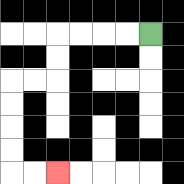{'start': '[6, 1]', 'end': '[2, 7]', 'path_directions': 'L,L,L,L,D,D,L,L,D,D,D,D,R,R', 'path_coordinates': '[[6, 1], [5, 1], [4, 1], [3, 1], [2, 1], [2, 2], [2, 3], [1, 3], [0, 3], [0, 4], [0, 5], [0, 6], [0, 7], [1, 7], [2, 7]]'}